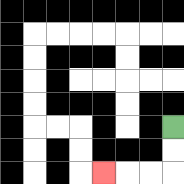{'start': '[7, 5]', 'end': '[4, 7]', 'path_directions': 'D,D,L,L,L', 'path_coordinates': '[[7, 5], [7, 6], [7, 7], [6, 7], [5, 7], [4, 7]]'}